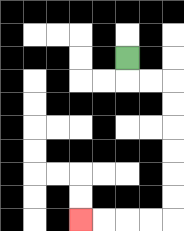{'start': '[5, 2]', 'end': '[3, 9]', 'path_directions': 'D,R,R,D,D,D,D,D,D,L,L,L,L', 'path_coordinates': '[[5, 2], [5, 3], [6, 3], [7, 3], [7, 4], [7, 5], [7, 6], [7, 7], [7, 8], [7, 9], [6, 9], [5, 9], [4, 9], [3, 9]]'}